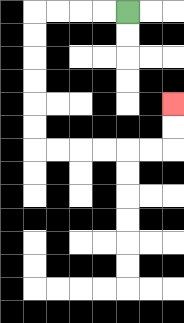{'start': '[5, 0]', 'end': '[7, 4]', 'path_directions': 'L,L,L,L,D,D,D,D,D,D,R,R,R,R,R,R,U,U', 'path_coordinates': '[[5, 0], [4, 0], [3, 0], [2, 0], [1, 0], [1, 1], [1, 2], [1, 3], [1, 4], [1, 5], [1, 6], [2, 6], [3, 6], [4, 6], [5, 6], [6, 6], [7, 6], [7, 5], [7, 4]]'}